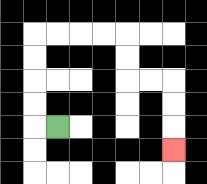{'start': '[2, 5]', 'end': '[7, 6]', 'path_directions': 'L,U,U,U,U,R,R,R,R,D,D,R,R,D,D,D', 'path_coordinates': '[[2, 5], [1, 5], [1, 4], [1, 3], [1, 2], [1, 1], [2, 1], [3, 1], [4, 1], [5, 1], [5, 2], [5, 3], [6, 3], [7, 3], [7, 4], [7, 5], [7, 6]]'}